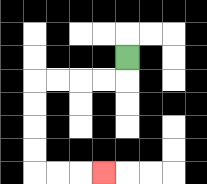{'start': '[5, 2]', 'end': '[4, 7]', 'path_directions': 'D,L,L,L,L,D,D,D,D,R,R,R', 'path_coordinates': '[[5, 2], [5, 3], [4, 3], [3, 3], [2, 3], [1, 3], [1, 4], [1, 5], [1, 6], [1, 7], [2, 7], [3, 7], [4, 7]]'}